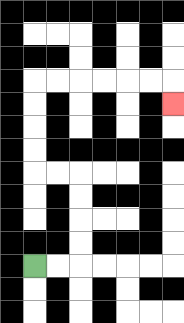{'start': '[1, 11]', 'end': '[7, 4]', 'path_directions': 'R,R,U,U,U,U,L,L,U,U,U,U,R,R,R,R,R,R,D', 'path_coordinates': '[[1, 11], [2, 11], [3, 11], [3, 10], [3, 9], [3, 8], [3, 7], [2, 7], [1, 7], [1, 6], [1, 5], [1, 4], [1, 3], [2, 3], [3, 3], [4, 3], [5, 3], [6, 3], [7, 3], [7, 4]]'}